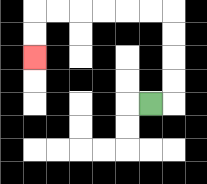{'start': '[6, 4]', 'end': '[1, 2]', 'path_directions': 'R,U,U,U,U,L,L,L,L,L,L,D,D', 'path_coordinates': '[[6, 4], [7, 4], [7, 3], [7, 2], [7, 1], [7, 0], [6, 0], [5, 0], [4, 0], [3, 0], [2, 0], [1, 0], [1, 1], [1, 2]]'}